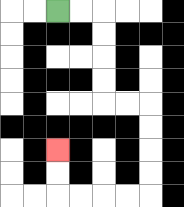{'start': '[2, 0]', 'end': '[2, 6]', 'path_directions': 'R,R,D,D,D,D,R,R,D,D,D,D,L,L,L,L,U,U', 'path_coordinates': '[[2, 0], [3, 0], [4, 0], [4, 1], [4, 2], [4, 3], [4, 4], [5, 4], [6, 4], [6, 5], [6, 6], [6, 7], [6, 8], [5, 8], [4, 8], [3, 8], [2, 8], [2, 7], [2, 6]]'}